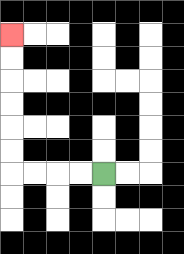{'start': '[4, 7]', 'end': '[0, 1]', 'path_directions': 'L,L,L,L,U,U,U,U,U,U', 'path_coordinates': '[[4, 7], [3, 7], [2, 7], [1, 7], [0, 7], [0, 6], [0, 5], [0, 4], [0, 3], [0, 2], [0, 1]]'}